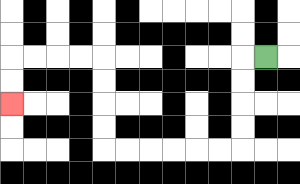{'start': '[11, 2]', 'end': '[0, 4]', 'path_directions': 'L,D,D,D,D,L,L,L,L,L,L,U,U,U,U,L,L,L,L,D,D', 'path_coordinates': '[[11, 2], [10, 2], [10, 3], [10, 4], [10, 5], [10, 6], [9, 6], [8, 6], [7, 6], [6, 6], [5, 6], [4, 6], [4, 5], [4, 4], [4, 3], [4, 2], [3, 2], [2, 2], [1, 2], [0, 2], [0, 3], [0, 4]]'}